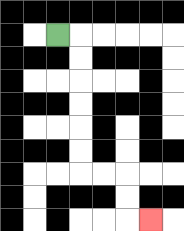{'start': '[2, 1]', 'end': '[6, 9]', 'path_directions': 'R,D,D,D,D,D,D,R,R,D,D,R', 'path_coordinates': '[[2, 1], [3, 1], [3, 2], [3, 3], [3, 4], [3, 5], [3, 6], [3, 7], [4, 7], [5, 7], [5, 8], [5, 9], [6, 9]]'}